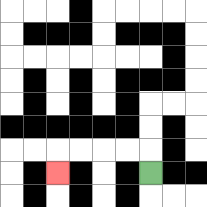{'start': '[6, 7]', 'end': '[2, 7]', 'path_directions': 'U,L,L,L,L,D', 'path_coordinates': '[[6, 7], [6, 6], [5, 6], [4, 6], [3, 6], [2, 6], [2, 7]]'}